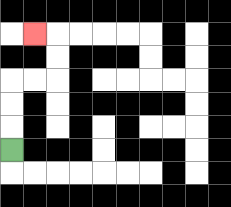{'start': '[0, 6]', 'end': '[1, 1]', 'path_directions': 'U,U,U,R,R,U,U,L', 'path_coordinates': '[[0, 6], [0, 5], [0, 4], [0, 3], [1, 3], [2, 3], [2, 2], [2, 1], [1, 1]]'}